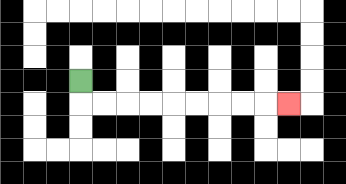{'start': '[3, 3]', 'end': '[12, 4]', 'path_directions': 'D,R,R,R,R,R,R,R,R,R', 'path_coordinates': '[[3, 3], [3, 4], [4, 4], [5, 4], [6, 4], [7, 4], [8, 4], [9, 4], [10, 4], [11, 4], [12, 4]]'}